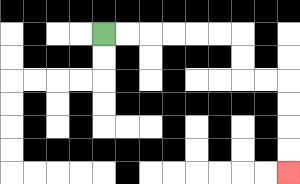{'start': '[4, 1]', 'end': '[12, 7]', 'path_directions': 'R,R,R,R,R,R,D,D,R,R,D,D,D,D', 'path_coordinates': '[[4, 1], [5, 1], [6, 1], [7, 1], [8, 1], [9, 1], [10, 1], [10, 2], [10, 3], [11, 3], [12, 3], [12, 4], [12, 5], [12, 6], [12, 7]]'}